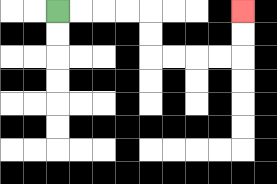{'start': '[2, 0]', 'end': '[10, 0]', 'path_directions': 'R,R,R,R,D,D,R,R,R,R,U,U', 'path_coordinates': '[[2, 0], [3, 0], [4, 0], [5, 0], [6, 0], [6, 1], [6, 2], [7, 2], [8, 2], [9, 2], [10, 2], [10, 1], [10, 0]]'}